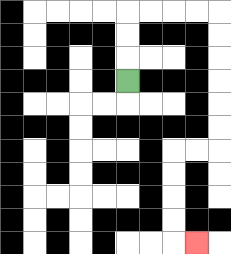{'start': '[5, 3]', 'end': '[8, 10]', 'path_directions': 'U,U,U,R,R,R,R,D,D,D,D,D,D,L,L,D,D,D,D,R', 'path_coordinates': '[[5, 3], [5, 2], [5, 1], [5, 0], [6, 0], [7, 0], [8, 0], [9, 0], [9, 1], [9, 2], [9, 3], [9, 4], [9, 5], [9, 6], [8, 6], [7, 6], [7, 7], [7, 8], [7, 9], [7, 10], [8, 10]]'}